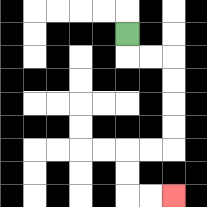{'start': '[5, 1]', 'end': '[7, 8]', 'path_directions': 'D,R,R,D,D,D,D,L,L,D,D,R,R', 'path_coordinates': '[[5, 1], [5, 2], [6, 2], [7, 2], [7, 3], [7, 4], [7, 5], [7, 6], [6, 6], [5, 6], [5, 7], [5, 8], [6, 8], [7, 8]]'}